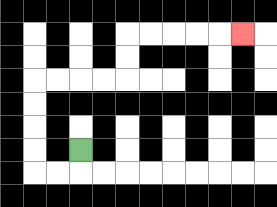{'start': '[3, 6]', 'end': '[10, 1]', 'path_directions': 'D,L,L,U,U,U,U,R,R,R,R,U,U,R,R,R,R,R', 'path_coordinates': '[[3, 6], [3, 7], [2, 7], [1, 7], [1, 6], [1, 5], [1, 4], [1, 3], [2, 3], [3, 3], [4, 3], [5, 3], [5, 2], [5, 1], [6, 1], [7, 1], [8, 1], [9, 1], [10, 1]]'}